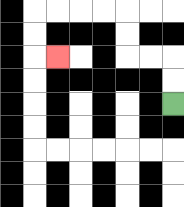{'start': '[7, 4]', 'end': '[2, 2]', 'path_directions': 'U,U,L,L,U,U,L,L,L,L,D,D,R', 'path_coordinates': '[[7, 4], [7, 3], [7, 2], [6, 2], [5, 2], [5, 1], [5, 0], [4, 0], [3, 0], [2, 0], [1, 0], [1, 1], [1, 2], [2, 2]]'}